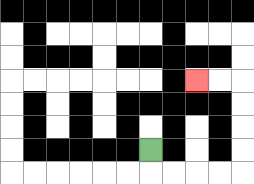{'start': '[6, 6]', 'end': '[8, 3]', 'path_directions': 'D,R,R,R,R,U,U,U,U,L,L', 'path_coordinates': '[[6, 6], [6, 7], [7, 7], [8, 7], [9, 7], [10, 7], [10, 6], [10, 5], [10, 4], [10, 3], [9, 3], [8, 3]]'}